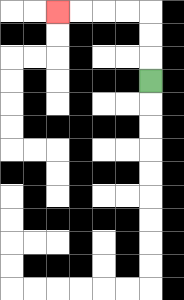{'start': '[6, 3]', 'end': '[2, 0]', 'path_directions': 'U,U,U,L,L,L,L', 'path_coordinates': '[[6, 3], [6, 2], [6, 1], [6, 0], [5, 0], [4, 0], [3, 0], [2, 0]]'}